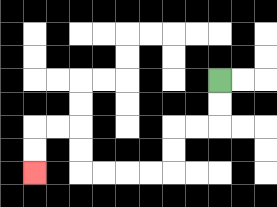{'start': '[9, 3]', 'end': '[1, 7]', 'path_directions': 'D,D,L,L,D,D,L,L,L,L,U,U,L,L,D,D', 'path_coordinates': '[[9, 3], [9, 4], [9, 5], [8, 5], [7, 5], [7, 6], [7, 7], [6, 7], [5, 7], [4, 7], [3, 7], [3, 6], [3, 5], [2, 5], [1, 5], [1, 6], [1, 7]]'}